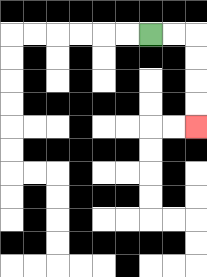{'start': '[6, 1]', 'end': '[8, 5]', 'path_directions': 'R,R,D,D,D,D', 'path_coordinates': '[[6, 1], [7, 1], [8, 1], [8, 2], [8, 3], [8, 4], [8, 5]]'}